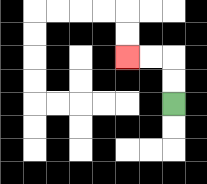{'start': '[7, 4]', 'end': '[5, 2]', 'path_directions': 'U,U,L,L', 'path_coordinates': '[[7, 4], [7, 3], [7, 2], [6, 2], [5, 2]]'}